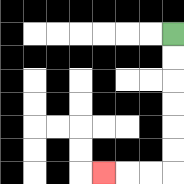{'start': '[7, 1]', 'end': '[4, 7]', 'path_directions': 'D,D,D,D,D,D,L,L,L', 'path_coordinates': '[[7, 1], [7, 2], [7, 3], [7, 4], [7, 5], [7, 6], [7, 7], [6, 7], [5, 7], [4, 7]]'}